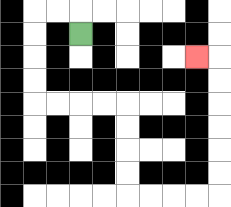{'start': '[3, 1]', 'end': '[8, 2]', 'path_directions': 'U,L,L,D,D,D,D,R,R,R,R,D,D,D,D,R,R,R,R,U,U,U,U,U,U,L', 'path_coordinates': '[[3, 1], [3, 0], [2, 0], [1, 0], [1, 1], [1, 2], [1, 3], [1, 4], [2, 4], [3, 4], [4, 4], [5, 4], [5, 5], [5, 6], [5, 7], [5, 8], [6, 8], [7, 8], [8, 8], [9, 8], [9, 7], [9, 6], [9, 5], [9, 4], [9, 3], [9, 2], [8, 2]]'}